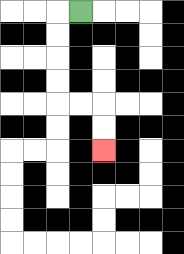{'start': '[3, 0]', 'end': '[4, 6]', 'path_directions': 'L,D,D,D,D,R,R,D,D', 'path_coordinates': '[[3, 0], [2, 0], [2, 1], [2, 2], [2, 3], [2, 4], [3, 4], [4, 4], [4, 5], [4, 6]]'}